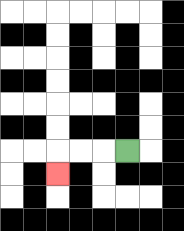{'start': '[5, 6]', 'end': '[2, 7]', 'path_directions': 'L,L,L,D', 'path_coordinates': '[[5, 6], [4, 6], [3, 6], [2, 6], [2, 7]]'}